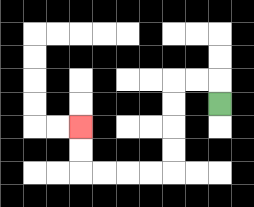{'start': '[9, 4]', 'end': '[3, 5]', 'path_directions': 'U,L,L,D,D,D,D,L,L,L,L,U,U', 'path_coordinates': '[[9, 4], [9, 3], [8, 3], [7, 3], [7, 4], [7, 5], [7, 6], [7, 7], [6, 7], [5, 7], [4, 7], [3, 7], [3, 6], [3, 5]]'}